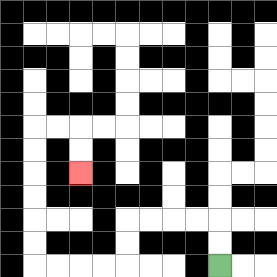{'start': '[9, 11]', 'end': '[3, 7]', 'path_directions': 'U,U,L,L,L,L,D,D,L,L,L,L,U,U,U,U,U,U,R,R,D,D', 'path_coordinates': '[[9, 11], [9, 10], [9, 9], [8, 9], [7, 9], [6, 9], [5, 9], [5, 10], [5, 11], [4, 11], [3, 11], [2, 11], [1, 11], [1, 10], [1, 9], [1, 8], [1, 7], [1, 6], [1, 5], [2, 5], [3, 5], [3, 6], [3, 7]]'}